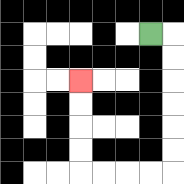{'start': '[6, 1]', 'end': '[3, 3]', 'path_directions': 'R,D,D,D,D,D,D,L,L,L,L,U,U,U,U', 'path_coordinates': '[[6, 1], [7, 1], [7, 2], [7, 3], [7, 4], [7, 5], [7, 6], [7, 7], [6, 7], [5, 7], [4, 7], [3, 7], [3, 6], [3, 5], [3, 4], [3, 3]]'}